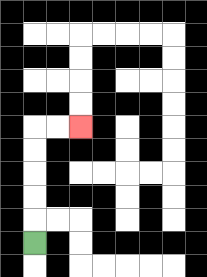{'start': '[1, 10]', 'end': '[3, 5]', 'path_directions': 'U,U,U,U,U,R,R', 'path_coordinates': '[[1, 10], [1, 9], [1, 8], [1, 7], [1, 6], [1, 5], [2, 5], [3, 5]]'}